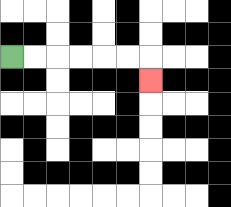{'start': '[0, 2]', 'end': '[6, 3]', 'path_directions': 'R,R,R,R,R,R,D', 'path_coordinates': '[[0, 2], [1, 2], [2, 2], [3, 2], [4, 2], [5, 2], [6, 2], [6, 3]]'}